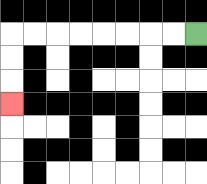{'start': '[8, 1]', 'end': '[0, 4]', 'path_directions': 'L,L,L,L,L,L,L,L,D,D,D', 'path_coordinates': '[[8, 1], [7, 1], [6, 1], [5, 1], [4, 1], [3, 1], [2, 1], [1, 1], [0, 1], [0, 2], [0, 3], [0, 4]]'}